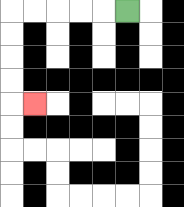{'start': '[5, 0]', 'end': '[1, 4]', 'path_directions': 'L,L,L,L,L,D,D,D,D,R', 'path_coordinates': '[[5, 0], [4, 0], [3, 0], [2, 0], [1, 0], [0, 0], [0, 1], [0, 2], [0, 3], [0, 4], [1, 4]]'}